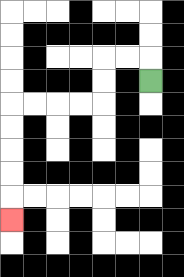{'start': '[6, 3]', 'end': '[0, 9]', 'path_directions': 'U,L,L,D,D,L,L,L,L,D,D,D,D,D', 'path_coordinates': '[[6, 3], [6, 2], [5, 2], [4, 2], [4, 3], [4, 4], [3, 4], [2, 4], [1, 4], [0, 4], [0, 5], [0, 6], [0, 7], [0, 8], [0, 9]]'}